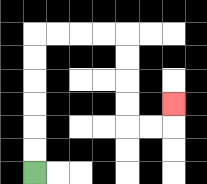{'start': '[1, 7]', 'end': '[7, 4]', 'path_directions': 'U,U,U,U,U,U,R,R,R,R,D,D,D,D,R,R,U', 'path_coordinates': '[[1, 7], [1, 6], [1, 5], [1, 4], [1, 3], [1, 2], [1, 1], [2, 1], [3, 1], [4, 1], [5, 1], [5, 2], [5, 3], [5, 4], [5, 5], [6, 5], [7, 5], [7, 4]]'}